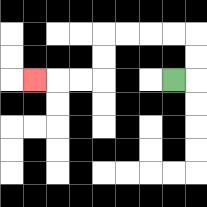{'start': '[7, 3]', 'end': '[1, 3]', 'path_directions': 'R,U,U,L,L,L,L,D,D,L,L,L', 'path_coordinates': '[[7, 3], [8, 3], [8, 2], [8, 1], [7, 1], [6, 1], [5, 1], [4, 1], [4, 2], [4, 3], [3, 3], [2, 3], [1, 3]]'}